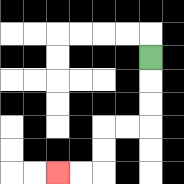{'start': '[6, 2]', 'end': '[2, 7]', 'path_directions': 'D,D,D,L,L,D,D,L,L', 'path_coordinates': '[[6, 2], [6, 3], [6, 4], [6, 5], [5, 5], [4, 5], [4, 6], [4, 7], [3, 7], [2, 7]]'}